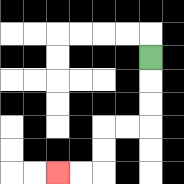{'start': '[6, 2]', 'end': '[2, 7]', 'path_directions': 'D,D,D,L,L,D,D,L,L', 'path_coordinates': '[[6, 2], [6, 3], [6, 4], [6, 5], [5, 5], [4, 5], [4, 6], [4, 7], [3, 7], [2, 7]]'}